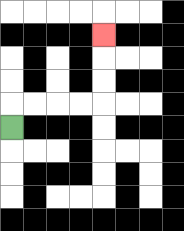{'start': '[0, 5]', 'end': '[4, 1]', 'path_directions': 'U,R,R,R,R,U,U,U', 'path_coordinates': '[[0, 5], [0, 4], [1, 4], [2, 4], [3, 4], [4, 4], [4, 3], [4, 2], [4, 1]]'}